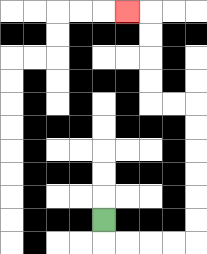{'start': '[4, 9]', 'end': '[5, 0]', 'path_directions': 'D,R,R,R,R,U,U,U,U,U,U,L,L,U,U,U,U,L', 'path_coordinates': '[[4, 9], [4, 10], [5, 10], [6, 10], [7, 10], [8, 10], [8, 9], [8, 8], [8, 7], [8, 6], [8, 5], [8, 4], [7, 4], [6, 4], [6, 3], [6, 2], [6, 1], [6, 0], [5, 0]]'}